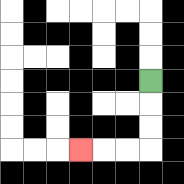{'start': '[6, 3]', 'end': '[3, 6]', 'path_directions': 'D,D,D,L,L,L', 'path_coordinates': '[[6, 3], [6, 4], [6, 5], [6, 6], [5, 6], [4, 6], [3, 6]]'}